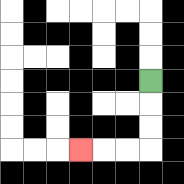{'start': '[6, 3]', 'end': '[3, 6]', 'path_directions': 'D,D,D,L,L,L', 'path_coordinates': '[[6, 3], [6, 4], [6, 5], [6, 6], [5, 6], [4, 6], [3, 6]]'}